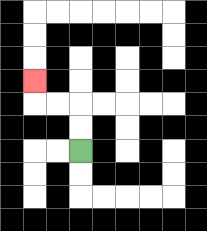{'start': '[3, 6]', 'end': '[1, 3]', 'path_directions': 'U,U,L,L,U', 'path_coordinates': '[[3, 6], [3, 5], [3, 4], [2, 4], [1, 4], [1, 3]]'}